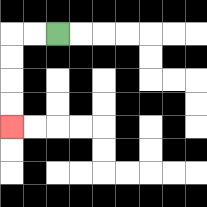{'start': '[2, 1]', 'end': '[0, 5]', 'path_directions': 'L,L,D,D,D,D', 'path_coordinates': '[[2, 1], [1, 1], [0, 1], [0, 2], [0, 3], [0, 4], [0, 5]]'}